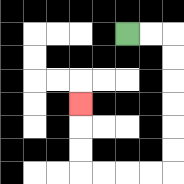{'start': '[5, 1]', 'end': '[3, 4]', 'path_directions': 'R,R,D,D,D,D,D,D,L,L,L,L,U,U,U', 'path_coordinates': '[[5, 1], [6, 1], [7, 1], [7, 2], [7, 3], [7, 4], [7, 5], [7, 6], [7, 7], [6, 7], [5, 7], [4, 7], [3, 7], [3, 6], [3, 5], [3, 4]]'}